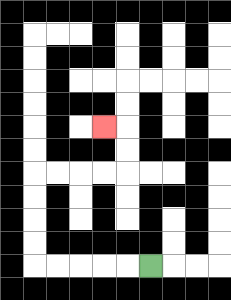{'start': '[6, 11]', 'end': '[4, 5]', 'path_directions': 'L,L,L,L,L,U,U,U,U,R,R,R,R,U,U,L', 'path_coordinates': '[[6, 11], [5, 11], [4, 11], [3, 11], [2, 11], [1, 11], [1, 10], [1, 9], [1, 8], [1, 7], [2, 7], [3, 7], [4, 7], [5, 7], [5, 6], [5, 5], [4, 5]]'}